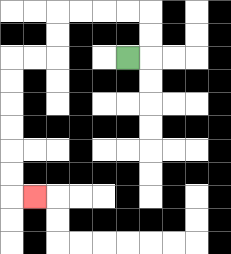{'start': '[5, 2]', 'end': '[1, 8]', 'path_directions': 'R,U,U,L,L,L,L,D,D,L,L,D,D,D,D,D,D,R', 'path_coordinates': '[[5, 2], [6, 2], [6, 1], [6, 0], [5, 0], [4, 0], [3, 0], [2, 0], [2, 1], [2, 2], [1, 2], [0, 2], [0, 3], [0, 4], [0, 5], [0, 6], [0, 7], [0, 8], [1, 8]]'}